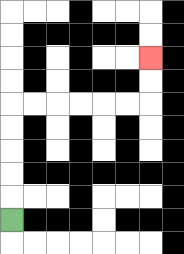{'start': '[0, 9]', 'end': '[6, 2]', 'path_directions': 'U,U,U,U,U,R,R,R,R,R,R,U,U', 'path_coordinates': '[[0, 9], [0, 8], [0, 7], [0, 6], [0, 5], [0, 4], [1, 4], [2, 4], [3, 4], [4, 4], [5, 4], [6, 4], [6, 3], [6, 2]]'}